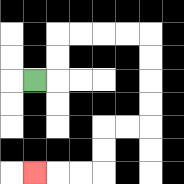{'start': '[1, 3]', 'end': '[1, 7]', 'path_directions': 'R,U,U,R,R,R,R,D,D,D,D,L,L,D,D,L,L,L', 'path_coordinates': '[[1, 3], [2, 3], [2, 2], [2, 1], [3, 1], [4, 1], [5, 1], [6, 1], [6, 2], [6, 3], [6, 4], [6, 5], [5, 5], [4, 5], [4, 6], [4, 7], [3, 7], [2, 7], [1, 7]]'}